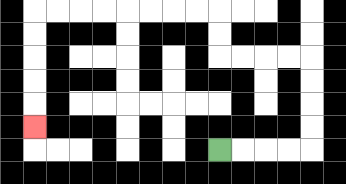{'start': '[9, 6]', 'end': '[1, 5]', 'path_directions': 'R,R,R,R,U,U,U,U,L,L,L,L,U,U,L,L,L,L,L,L,L,L,D,D,D,D,D', 'path_coordinates': '[[9, 6], [10, 6], [11, 6], [12, 6], [13, 6], [13, 5], [13, 4], [13, 3], [13, 2], [12, 2], [11, 2], [10, 2], [9, 2], [9, 1], [9, 0], [8, 0], [7, 0], [6, 0], [5, 0], [4, 0], [3, 0], [2, 0], [1, 0], [1, 1], [1, 2], [1, 3], [1, 4], [1, 5]]'}